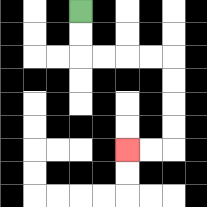{'start': '[3, 0]', 'end': '[5, 6]', 'path_directions': 'D,D,R,R,R,R,D,D,D,D,L,L', 'path_coordinates': '[[3, 0], [3, 1], [3, 2], [4, 2], [5, 2], [6, 2], [7, 2], [7, 3], [7, 4], [7, 5], [7, 6], [6, 6], [5, 6]]'}